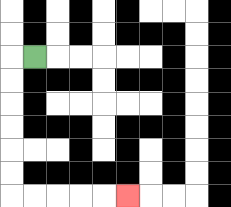{'start': '[1, 2]', 'end': '[5, 8]', 'path_directions': 'L,D,D,D,D,D,D,R,R,R,R,R', 'path_coordinates': '[[1, 2], [0, 2], [0, 3], [0, 4], [0, 5], [0, 6], [0, 7], [0, 8], [1, 8], [2, 8], [3, 8], [4, 8], [5, 8]]'}